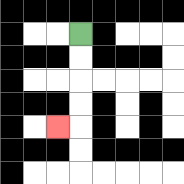{'start': '[3, 1]', 'end': '[2, 5]', 'path_directions': 'D,D,D,D,L', 'path_coordinates': '[[3, 1], [3, 2], [3, 3], [3, 4], [3, 5], [2, 5]]'}